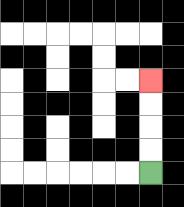{'start': '[6, 7]', 'end': '[6, 3]', 'path_directions': 'U,U,U,U', 'path_coordinates': '[[6, 7], [6, 6], [6, 5], [6, 4], [6, 3]]'}